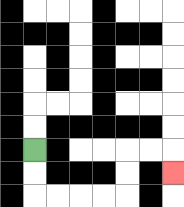{'start': '[1, 6]', 'end': '[7, 7]', 'path_directions': 'D,D,R,R,R,R,U,U,R,R,D', 'path_coordinates': '[[1, 6], [1, 7], [1, 8], [2, 8], [3, 8], [4, 8], [5, 8], [5, 7], [5, 6], [6, 6], [7, 6], [7, 7]]'}